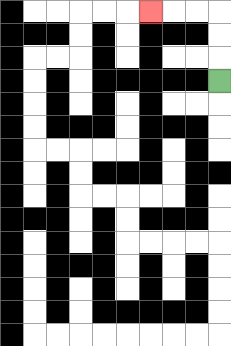{'start': '[9, 3]', 'end': '[6, 0]', 'path_directions': 'U,U,U,L,L,L', 'path_coordinates': '[[9, 3], [9, 2], [9, 1], [9, 0], [8, 0], [7, 0], [6, 0]]'}